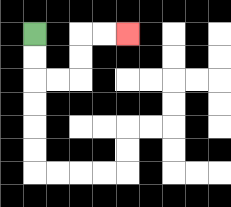{'start': '[1, 1]', 'end': '[5, 1]', 'path_directions': 'D,D,R,R,U,U,R,R', 'path_coordinates': '[[1, 1], [1, 2], [1, 3], [2, 3], [3, 3], [3, 2], [3, 1], [4, 1], [5, 1]]'}